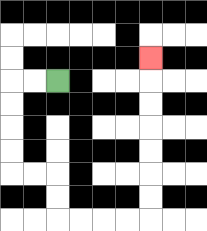{'start': '[2, 3]', 'end': '[6, 2]', 'path_directions': 'L,L,D,D,D,D,R,R,D,D,R,R,R,R,U,U,U,U,U,U,U', 'path_coordinates': '[[2, 3], [1, 3], [0, 3], [0, 4], [0, 5], [0, 6], [0, 7], [1, 7], [2, 7], [2, 8], [2, 9], [3, 9], [4, 9], [5, 9], [6, 9], [6, 8], [6, 7], [6, 6], [6, 5], [6, 4], [6, 3], [6, 2]]'}